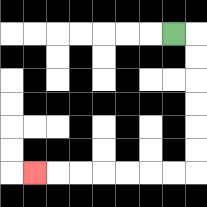{'start': '[7, 1]', 'end': '[1, 7]', 'path_directions': 'R,D,D,D,D,D,D,L,L,L,L,L,L,L', 'path_coordinates': '[[7, 1], [8, 1], [8, 2], [8, 3], [8, 4], [8, 5], [8, 6], [8, 7], [7, 7], [6, 7], [5, 7], [4, 7], [3, 7], [2, 7], [1, 7]]'}